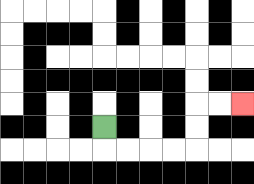{'start': '[4, 5]', 'end': '[10, 4]', 'path_directions': 'D,R,R,R,R,U,U,R,R', 'path_coordinates': '[[4, 5], [4, 6], [5, 6], [6, 6], [7, 6], [8, 6], [8, 5], [8, 4], [9, 4], [10, 4]]'}